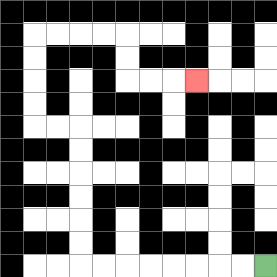{'start': '[11, 11]', 'end': '[8, 3]', 'path_directions': 'L,L,L,L,L,L,L,L,U,U,U,U,U,U,L,L,U,U,U,U,R,R,R,R,D,D,R,R,R', 'path_coordinates': '[[11, 11], [10, 11], [9, 11], [8, 11], [7, 11], [6, 11], [5, 11], [4, 11], [3, 11], [3, 10], [3, 9], [3, 8], [3, 7], [3, 6], [3, 5], [2, 5], [1, 5], [1, 4], [1, 3], [1, 2], [1, 1], [2, 1], [3, 1], [4, 1], [5, 1], [5, 2], [5, 3], [6, 3], [7, 3], [8, 3]]'}